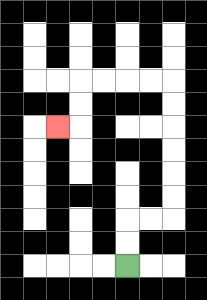{'start': '[5, 11]', 'end': '[2, 5]', 'path_directions': 'U,U,R,R,U,U,U,U,U,U,L,L,L,L,D,D,L', 'path_coordinates': '[[5, 11], [5, 10], [5, 9], [6, 9], [7, 9], [7, 8], [7, 7], [7, 6], [7, 5], [7, 4], [7, 3], [6, 3], [5, 3], [4, 3], [3, 3], [3, 4], [3, 5], [2, 5]]'}